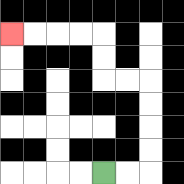{'start': '[4, 7]', 'end': '[0, 1]', 'path_directions': 'R,R,U,U,U,U,L,L,U,U,L,L,L,L', 'path_coordinates': '[[4, 7], [5, 7], [6, 7], [6, 6], [6, 5], [6, 4], [6, 3], [5, 3], [4, 3], [4, 2], [4, 1], [3, 1], [2, 1], [1, 1], [0, 1]]'}